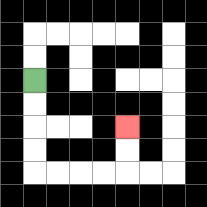{'start': '[1, 3]', 'end': '[5, 5]', 'path_directions': 'D,D,D,D,R,R,R,R,U,U', 'path_coordinates': '[[1, 3], [1, 4], [1, 5], [1, 6], [1, 7], [2, 7], [3, 7], [4, 7], [5, 7], [5, 6], [5, 5]]'}